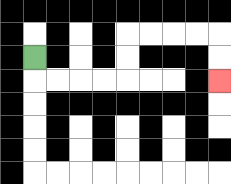{'start': '[1, 2]', 'end': '[9, 3]', 'path_directions': 'D,R,R,R,R,U,U,R,R,R,R,D,D', 'path_coordinates': '[[1, 2], [1, 3], [2, 3], [3, 3], [4, 3], [5, 3], [5, 2], [5, 1], [6, 1], [7, 1], [8, 1], [9, 1], [9, 2], [9, 3]]'}